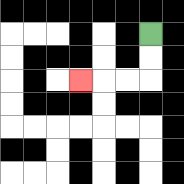{'start': '[6, 1]', 'end': '[3, 3]', 'path_directions': 'D,D,L,L,L', 'path_coordinates': '[[6, 1], [6, 2], [6, 3], [5, 3], [4, 3], [3, 3]]'}